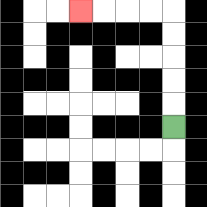{'start': '[7, 5]', 'end': '[3, 0]', 'path_directions': 'U,U,U,U,U,L,L,L,L', 'path_coordinates': '[[7, 5], [7, 4], [7, 3], [7, 2], [7, 1], [7, 0], [6, 0], [5, 0], [4, 0], [3, 0]]'}